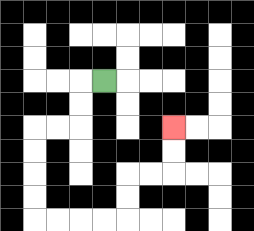{'start': '[4, 3]', 'end': '[7, 5]', 'path_directions': 'L,D,D,L,L,D,D,D,D,R,R,R,R,U,U,R,R,U,U', 'path_coordinates': '[[4, 3], [3, 3], [3, 4], [3, 5], [2, 5], [1, 5], [1, 6], [1, 7], [1, 8], [1, 9], [2, 9], [3, 9], [4, 9], [5, 9], [5, 8], [5, 7], [6, 7], [7, 7], [7, 6], [7, 5]]'}